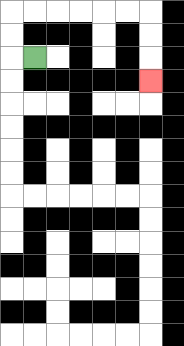{'start': '[1, 2]', 'end': '[6, 3]', 'path_directions': 'L,U,U,R,R,R,R,R,R,D,D,D', 'path_coordinates': '[[1, 2], [0, 2], [0, 1], [0, 0], [1, 0], [2, 0], [3, 0], [4, 0], [5, 0], [6, 0], [6, 1], [6, 2], [6, 3]]'}